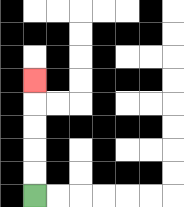{'start': '[1, 8]', 'end': '[1, 3]', 'path_directions': 'U,U,U,U,U', 'path_coordinates': '[[1, 8], [1, 7], [1, 6], [1, 5], [1, 4], [1, 3]]'}